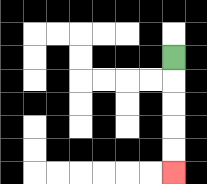{'start': '[7, 2]', 'end': '[7, 7]', 'path_directions': 'D,D,D,D,D', 'path_coordinates': '[[7, 2], [7, 3], [7, 4], [7, 5], [7, 6], [7, 7]]'}